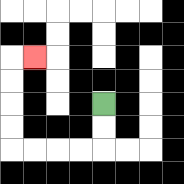{'start': '[4, 4]', 'end': '[1, 2]', 'path_directions': 'D,D,L,L,L,L,U,U,U,U,R', 'path_coordinates': '[[4, 4], [4, 5], [4, 6], [3, 6], [2, 6], [1, 6], [0, 6], [0, 5], [0, 4], [0, 3], [0, 2], [1, 2]]'}